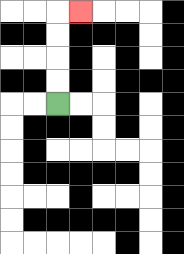{'start': '[2, 4]', 'end': '[3, 0]', 'path_directions': 'U,U,U,U,R', 'path_coordinates': '[[2, 4], [2, 3], [2, 2], [2, 1], [2, 0], [3, 0]]'}